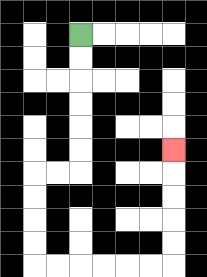{'start': '[3, 1]', 'end': '[7, 6]', 'path_directions': 'D,D,D,D,D,D,L,L,D,D,D,D,R,R,R,R,R,R,U,U,U,U,U', 'path_coordinates': '[[3, 1], [3, 2], [3, 3], [3, 4], [3, 5], [3, 6], [3, 7], [2, 7], [1, 7], [1, 8], [1, 9], [1, 10], [1, 11], [2, 11], [3, 11], [4, 11], [5, 11], [6, 11], [7, 11], [7, 10], [7, 9], [7, 8], [7, 7], [7, 6]]'}